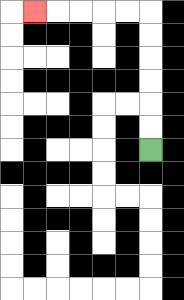{'start': '[6, 6]', 'end': '[1, 0]', 'path_directions': 'U,U,U,U,U,U,L,L,L,L,L', 'path_coordinates': '[[6, 6], [6, 5], [6, 4], [6, 3], [6, 2], [6, 1], [6, 0], [5, 0], [4, 0], [3, 0], [2, 0], [1, 0]]'}